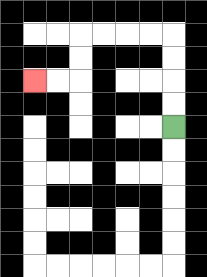{'start': '[7, 5]', 'end': '[1, 3]', 'path_directions': 'U,U,U,U,L,L,L,L,D,D,L,L', 'path_coordinates': '[[7, 5], [7, 4], [7, 3], [7, 2], [7, 1], [6, 1], [5, 1], [4, 1], [3, 1], [3, 2], [3, 3], [2, 3], [1, 3]]'}